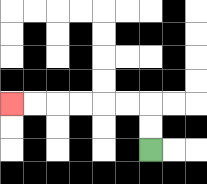{'start': '[6, 6]', 'end': '[0, 4]', 'path_directions': 'U,U,L,L,L,L,L,L', 'path_coordinates': '[[6, 6], [6, 5], [6, 4], [5, 4], [4, 4], [3, 4], [2, 4], [1, 4], [0, 4]]'}